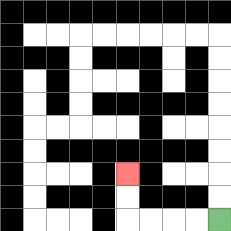{'start': '[9, 9]', 'end': '[5, 7]', 'path_directions': 'L,L,L,L,U,U', 'path_coordinates': '[[9, 9], [8, 9], [7, 9], [6, 9], [5, 9], [5, 8], [5, 7]]'}